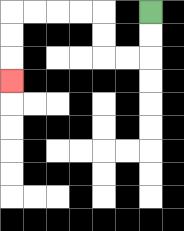{'start': '[6, 0]', 'end': '[0, 3]', 'path_directions': 'D,D,L,L,U,U,L,L,L,L,D,D,D', 'path_coordinates': '[[6, 0], [6, 1], [6, 2], [5, 2], [4, 2], [4, 1], [4, 0], [3, 0], [2, 0], [1, 0], [0, 0], [0, 1], [0, 2], [0, 3]]'}